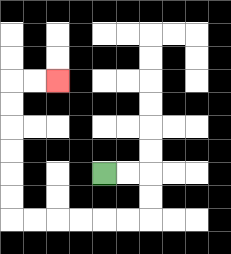{'start': '[4, 7]', 'end': '[2, 3]', 'path_directions': 'R,R,D,D,L,L,L,L,L,L,U,U,U,U,U,U,R,R', 'path_coordinates': '[[4, 7], [5, 7], [6, 7], [6, 8], [6, 9], [5, 9], [4, 9], [3, 9], [2, 9], [1, 9], [0, 9], [0, 8], [0, 7], [0, 6], [0, 5], [0, 4], [0, 3], [1, 3], [2, 3]]'}